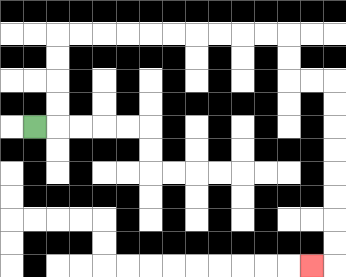{'start': '[1, 5]', 'end': '[13, 11]', 'path_directions': 'R,U,U,U,U,R,R,R,R,R,R,R,R,R,R,D,D,R,R,D,D,D,D,D,D,D,D,L', 'path_coordinates': '[[1, 5], [2, 5], [2, 4], [2, 3], [2, 2], [2, 1], [3, 1], [4, 1], [5, 1], [6, 1], [7, 1], [8, 1], [9, 1], [10, 1], [11, 1], [12, 1], [12, 2], [12, 3], [13, 3], [14, 3], [14, 4], [14, 5], [14, 6], [14, 7], [14, 8], [14, 9], [14, 10], [14, 11], [13, 11]]'}